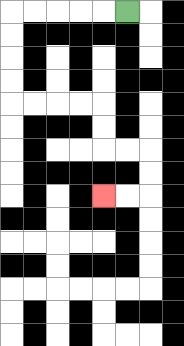{'start': '[5, 0]', 'end': '[4, 8]', 'path_directions': 'L,L,L,L,L,D,D,D,D,R,R,R,R,D,D,R,R,D,D,L,L', 'path_coordinates': '[[5, 0], [4, 0], [3, 0], [2, 0], [1, 0], [0, 0], [0, 1], [0, 2], [0, 3], [0, 4], [1, 4], [2, 4], [3, 4], [4, 4], [4, 5], [4, 6], [5, 6], [6, 6], [6, 7], [6, 8], [5, 8], [4, 8]]'}